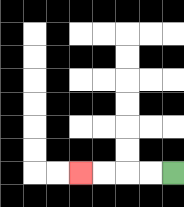{'start': '[7, 7]', 'end': '[3, 7]', 'path_directions': 'L,L,L,L', 'path_coordinates': '[[7, 7], [6, 7], [5, 7], [4, 7], [3, 7]]'}